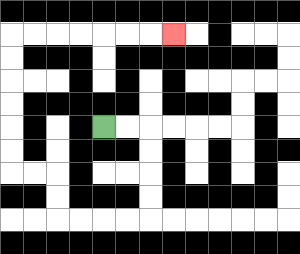{'start': '[4, 5]', 'end': '[7, 1]', 'path_directions': 'R,R,D,D,D,D,L,L,L,L,U,U,L,L,U,U,U,U,U,U,R,R,R,R,R,R,R', 'path_coordinates': '[[4, 5], [5, 5], [6, 5], [6, 6], [6, 7], [6, 8], [6, 9], [5, 9], [4, 9], [3, 9], [2, 9], [2, 8], [2, 7], [1, 7], [0, 7], [0, 6], [0, 5], [0, 4], [0, 3], [0, 2], [0, 1], [1, 1], [2, 1], [3, 1], [4, 1], [5, 1], [6, 1], [7, 1]]'}